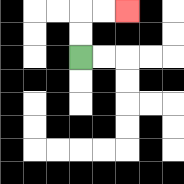{'start': '[3, 2]', 'end': '[5, 0]', 'path_directions': 'U,U,R,R', 'path_coordinates': '[[3, 2], [3, 1], [3, 0], [4, 0], [5, 0]]'}